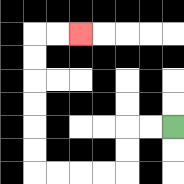{'start': '[7, 5]', 'end': '[3, 1]', 'path_directions': 'L,L,D,D,L,L,L,L,U,U,U,U,U,U,R,R', 'path_coordinates': '[[7, 5], [6, 5], [5, 5], [5, 6], [5, 7], [4, 7], [3, 7], [2, 7], [1, 7], [1, 6], [1, 5], [1, 4], [1, 3], [1, 2], [1, 1], [2, 1], [3, 1]]'}